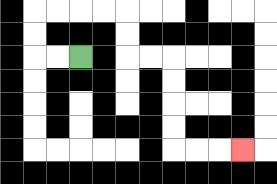{'start': '[3, 2]', 'end': '[10, 6]', 'path_directions': 'L,L,U,U,R,R,R,R,D,D,R,R,D,D,D,D,R,R,R', 'path_coordinates': '[[3, 2], [2, 2], [1, 2], [1, 1], [1, 0], [2, 0], [3, 0], [4, 0], [5, 0], [5, 1], [5, 2], [6, 2], [7, 2], [7, 3], [7, 4], [7, 5], [7, 6], [8, 6], [9, 6], [10, 6]]'}